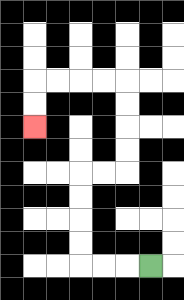{'start': '[6, 11]', 'end': '[1, 5]', 'path_directions': 'L,L,L,U,U,U,U,R,R,U,U,U,U,L,L,L,L,D,D', 'path_coordinates': '[[6, 11], [5, 11], [4, 11], [3, 11], [3, 10], [3, 9], [3, 8], [3, 7], [4, 7], [5, 7], [5, 6], [5, 5], [5, 4], [5, 3], [4, 3], [3, 3], [2, 3], [1, 3], [1, 4], [1, 5]]'}